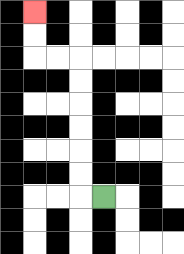{'start': '[4, 8]', 'end': '[1, 0]', 'path_directions': 'L,U,U,U,U,U,U,L,L,U,U', 'path_coordinates': '[[4, 8], [3, 8], [3, 7], [3, 6], [3, 5], [3, 4], [3, 3], [3, 2], [2, 2], [1, 2], [1, 1], [1, 0]]'}